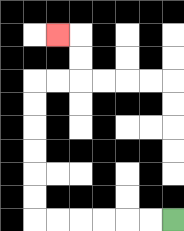{'start': '[7, 9]', 'end': '[2, 1]', 'path_directions': 'L,L,L,L,L,L,U,U,U,U,U,U,R,R,U,U,L', 'path_coordinates': '[[7, 9], [6, 9], [5, 9], [4, 9], [3, 9], [2, 9], [1, 9], [1, 8], [1, 7], [1, 6], [1, 5], [1, 4], [1, 3], [2, 3], [3, 3], [3, 2], [3, 1], [2, 1]]'}